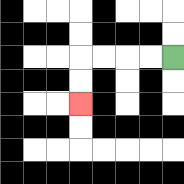{'start': '[7, 2]', 'end': '[3, 4]', 'path_directions': 'L,L,L,L,D,D', 'path_coordinates': '[[7, 2], [6, 2], [5, 2], [4, 2], [3, 2], [3, 3], [3, 4]]'}